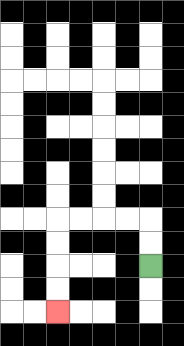{'start': '[6, 11]', 'end': '[2, 13]', 'path_directions': 'U,U,L,L,L,L,D,D,D,D', 'path_coordinates': '[[6, 11], [6, 10], [6, 9], [5, 9], [4, 9], [3, 9], [2, 9], [2, 10], [2, 11], [2, 12], [2, 13]]'}